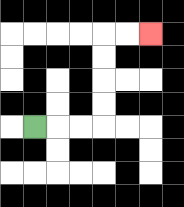{'start': '[1, 5]', 'end': '[6, 1]', 'path_directions': 'R,R,R,U,U,U,U,R,R', 'path_coordinates': '[[1, 5], [2, 5], [3, 5], [4, 5], [4, 4], [4, 3], [4, 2], [4, 1], [5, 1], [6, 1]]'}